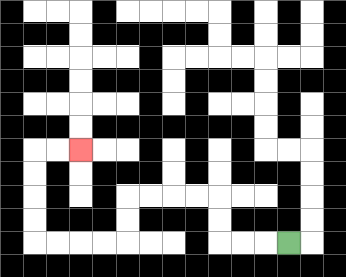{'start': '[12, 10]', 'end': '[3, 6]', 'path_directions': 'L,L,L,U,U,L,L,L,L,D,D,L,L,L,L,U,U,U,U,R,R', 'path_coordinates': '[[12, 10], [11, 10], [10, 10], [9, 10], [9, 9], [9, 8], [8, 8], [7, 8], [6, 8], [5, 8], [5, 9], [5, 10], [4, 10], [3, 10], [2, 10], [1, 10], [1, 9], [1, 8], [1, 7], [1, 6], [2, 6], [3, 6]]'}